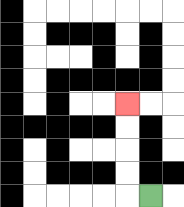{'start': '[6, 8]', 'end': '[5, 4]', 'path_directions': 'L,U,U,U,U', 'path_coordinates': '[[6, 8], [5, 8], [5, 7], [5, 6], [5, 5], [5, 4]]'}